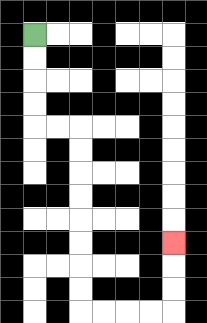{'start': '[1, 1]', 'end': '[7, 10]', 'path_directions': 'D,D,D,D,R,R,D,D,D,D,D,D,D,D,R,R,R,R,U,U,U', 'path_coordinates': '[[1, 1], [1, 2], [1, 3], [1, 4], [1, 5], [2, 5], [3, 5], [3, 6], [3, 7], [3, 8], [3, 9], [3, 10], [3, 11], [3, 12], [3, 13], [4, 13], [5, 13], [6, 13], [7, 13], [7, 12], [7, 11], [7, 10]]'}